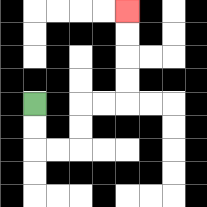{'start': '[1, 4]', 'end': '[5, 0]', 'path_directions': 'D,D,R,R,U,U,R,R,U,U,U,U', 'path_coordinates': '[[1, 4], [1, 5], [1, 6], [2, 6], [3, 6], [3, 5], [3, 4], [4, 4], [5, 4], [5, 3], [5, 2], [5, 1], [5, 0]]'}